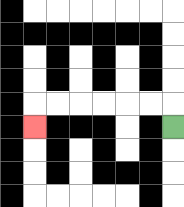{'start': '[7, 5]', 'end': '[1, 5]', 'path_directions': 'U,L,L,L,L,L,L,D', 'path_coordinates': '[[7, 5], [7, 4], [6, 4], [5, 4], [4, 4], [3, 4], [2, 4], [1, 4], [1, 5]]'}